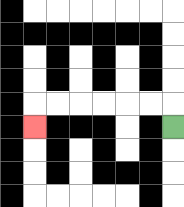{'start': '[7, 5]', 'end': '[1, 5]', 'path_directions': 'U,L,L,L,L,L,L,D', 'path_coordinates': '[[7, 5], [7, 4], [6, 4], [5, 4], [4, 4], [3, 4], [2, 4], [1, 4], [1, 5]]'}